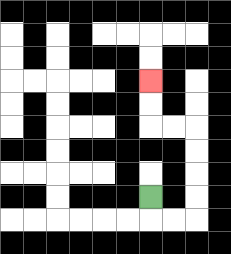{'start': '[6, 8]', 'end': '[6, 3]', 'path_directions': 'D,R,R,U,U,U,U,L,L,U,U', 'path_coordinates': '[[6, 8], [6, 9], [7, 9], [8, 9], [8, 8], [8, 7], [8, 6], [8, 5], [7, 5], [6, 5], [6, 4], [6, 3]]'}